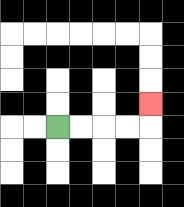{'start': '[2, 5]', 'end': '[6, 4]', 'path_directions': 'R,R,R,R,U', 'path_coordinates': '[[2, 5], [3, 5], [4, 5], [5, 5], [6, 5], [6, 4]]'}